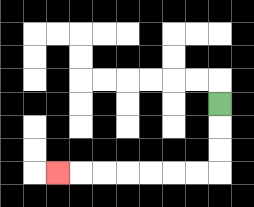{'start': '[9, 4]', 'end': '[2, 7]', 'path_directions': 'D,D,D,L,L,L,L,L,L,L', 'path_coordinates': '[[9, 4], [9, 5], [9, 6], [9, 7], [8, 7], [7, 7], [6, 7], [5, 7], [4, 7], [3, 7], [2, 7]]'}